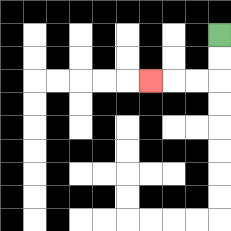{'start': '[9, 1]', 'end': '[6, 3]', 'path_directions': 'D,D,L,L,L', 'path_coordinates': '[[9, 1], [9, 2], [9, 3], [8, 3], [7, 3], [6, 3]]'}